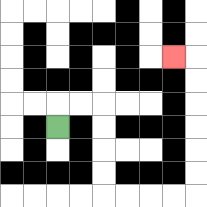{'start': '[2, 5]', 'end': '[7, 2]', 'path_directions': 'U,R,R,D,D,D,D,R,R,R,R,U,U,U,U,U,U,L', 'path_coordinates': '[[2, 5], [2, 4], [3, 4], [4, 4], [4, 5], [4, 6], [4, 7], [4, 8], [5, 8], [6, 8], [7, 8], [8, 8], [8, 7], [8, 6], [8, 5], [8, 4], [8, 3], [8, 2], [7, 2]]'}